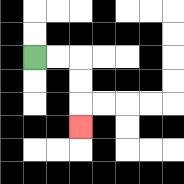{'start': '[1, 2]', 'end': '[3, 5]', 'path_directions': 'R,R,D,D,D', 'path_coordinates': '[[1, 2], [2, 2], [3, 2], [3, 3], [3, 4], [3, 5]]'}